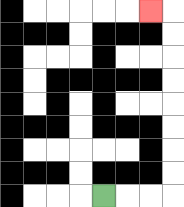{'start': '[4, 8]', 'end': '[6, 0]', 'path_directions': 'R,R,R,U,U,U,U,U,U,U,U,L', 'path_coordinates': '[[4, 8], [5, 8], [6, 8], [7, 8], [7, 7], [7, 6], [7, 5], [7, 4], [7, 3], [7, 2], [7, 1], [7, 0], [6, 0]]'}